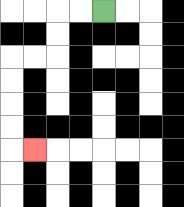{'start': '[4, 0]', 'end': '[1, 6]', 'path_directions': 'L,L,D,D,L,L,D,D,D,D,R', 'path_coordinates': '[[4, 0], [3, 0], [2, 0], [2, 1], [2, 2], [1, 2], [0, 2], [0, 3], [0, 4], [0, 5], [0, 6], [1, 6]]'}